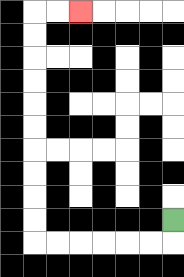{'start': '[7, 9]', 'end': '[3, 0]', 'path_directions': 'D,L,L,L,L,L,L,U,U,U,U,U,U,U,U,U,U,R,R', 'path_coordinates': '[[7, 9], [7, 10], [6, 10], [5, 10], [4, 10], [3, 10], [2, 10], [1, 10], [1, 9], [1, 8], [1, 7], [1, 6], [1, 5], [1, 4], [1, 3], [1, 2], [1, 1], [1, 0], [2, 0], [3, 0]]'}